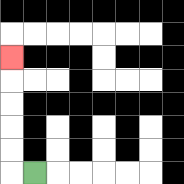{'start': '[1, 7]', 'end': '[0, 2]', 'path_directions': 'L,U,U,U,U,U', 'path_coordinates': '[[1, 7], [0, 7], [0, 6], [0, 5], [0, 4], [0, 3], [0, 2]]'}